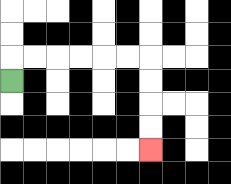{'start': '[0, 3]', 'end': '[6, 6]', 'path_directions': 'U,R,R,R,R,R,R,D,D,D,D', 'path_coordinates': '[[0, 3], [0, 2], [1, 2], [2, 2], [3, 2], [4, 2], [5, 2], [6, 2], [6, 3], [6, 4], [6, 5], [6, 6]]'}